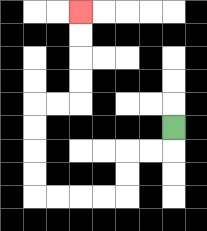{'start': '[7, 5]', 'end': '[3, 0]', 'path_directions': 'D,L,L,D,D,L,L,L,L,U,U,U,U,R,R,U,U,U,U', 'path_coordinates': '[[7, 5], [7, 6], [6, 6], [5, 6], [5, 7], [5, 8], [4, 8], [3, 8], [2, 8], [1, 8], [1, 7], [1, 6], [1, 5], [1, 4], [2, 4], [3, 4], [3, 3], [3, 2], [3, 1], [3, 0]]'}